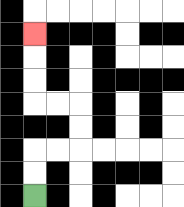{'start': '[1, 8]', 'end': '[1, 1]', 'path_directions': 'U,U,R,R,U,U,L,L,U,U,U', 'path_coordinates': '[[1, 8], [1, 7], [1, 6], [2, 6], [3, 6], [3, 5], [3, 4], [2, 4], [1, 4], [1, 3], [1, 2], [1, 1]]'}